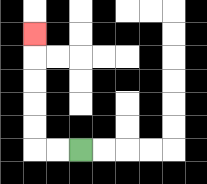{'start': '[3, 6]', 'end': '[1, 1]', 'path_directions': 'L,L,U,U,U,U,U', 'path_coordinates': '[[3, 6], [2, 6], [1, 6], [1, 5], [1, 4], [1, 3], [1, 2], [1, 1]]'}